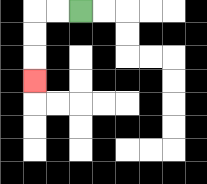{'start': '[3, 0]', 'end': '[1, 3]', 'path_directions': 'L,L,D,D,D', 'path_coordinates': '[[3, 0], [2, 0], [1, 0], [1, 1], [1, 2], [1, 3]]'}